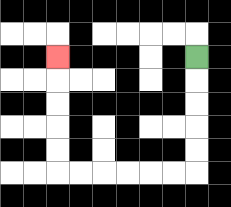{'start': '[8, 2]', 'end': '[2, 2]', 'path_directions': 'D,D,D,D,D,L,L,L,L,L,L,U,U,U,U,U', 'path_coordinates': '[[8, 2], [8, 3], [8, 4], [8, 5], [8, 6], [8, 7], [7, 7], [6, 7], [5, 7], [4, 7], [3, 7], [2, 7], [2, 6], [2, 5], [2, 4], [2, 3], [2, 2]]'}